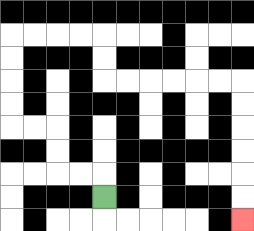{'start': '[4, 8]', 'end': '[10, 9]', 'path_directions': 'U,L,L,U,U,L,L,U,U,U,U,R,R,R,R,D,D,R,R,R,R,R,R,D,D,D,D,D,D', 'path_coordinates': '[[4, 8], [4, 7], [3, 7], [2, 7], [2, 6], [2, 5], [1, 5], [0, 5], [0, 4], [0, 3], [0, 2], [0, 1], [1, 1], [2, 1], [3, 1], [4, 1], [4, 2], [4, 3], [5, 3], [6, 3], [7, 3], [8, 3], [9, 3], [10, 3], [10, 4], [10, 5], [10, 6], [10, 7], [10, 8], [10, 9]]'}